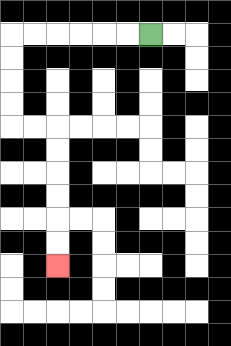{'start': '[6, 1]', 'end': '[2, 11]', 'path_directions': 'L,L,L,L,L,L,D,D,D,D,R,R,D,D,D,D,D,D', 'path_coordinates': '[[6, 1], [5, 1], [4, 1], [3, 1], [2, 1], [1, 1], [0, 1], [0, 2], [0, 3], [0, 4], [0, 5], [1, 5], [2, 5], [2, 6], [2, 7], [2, 8], [2, 9], [2, 10], [2, 11]]'}